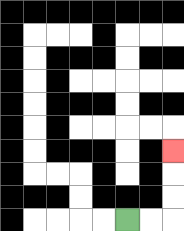{'start': '[5, 9]', 'end': '[7, 6]', 'path_directions': 'R,R,U,U,U', 'path_coordinates': '[[5, 9], [6, 9], [7, 9], [7, 8], [7, 7], [7, 6]]'}